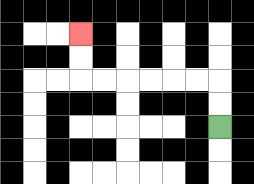{'start': '[9, 5]', 'end': '[3, 1]', 'path_directions': 'U,U,L,L,L,L,L,L,U,U', 'path_coordinates': '[[9, 5], [9, 4], [9, 3], [8, 3], [7, 3], [6, 3], [5, 3], [4, 3], [3, 3], [3, 2], [3, 1]]'}